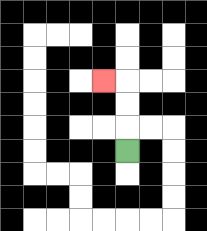{'start': '[5, 6]', 'end': '[4, 3]', 'path_directions': 'U,U,U,L', 'path_coordinates': '[[5, 6], [5, 5], [5, 4], [5, 3], [4, 3]]'}